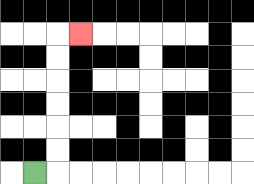{'start': '[1, 7]', 'end': '[3, 1]', 'path_directions': 'R,U,U,U,U,U,U,R', 'path_coordinates': '[[1, 7], [2, 7], [2, 6], [2, 5], [2, 4], [2, 3], [2, 2], [2, 1], [3, 1]]'}